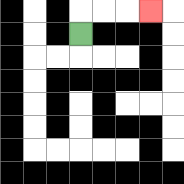{'start': '[3, 1]', 'end': '[6, 0]', 'path_directions': 'U,R,R,R', 'path_coordinates': '[[3, 1], [3, 0], [4, 0], [5, 0], [6, 0]]'}